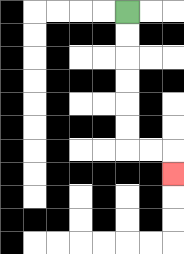{'start': '[5, 0]', 'end': '[7, 7]', 'path_directions': 'D,D,D,D,D,D,R,R,D', 'path_coordinates': '[[5, 0], [5, 1], [5, 2], [5, 3], [5, 4], [5, 5], [5, 6], [6, 6], [7, 6], [7, 7]]'}